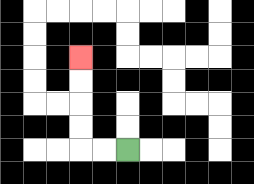{'start': '[5, 6]', 'end': '[3, 2]', 'path_directions': 'L,L,U,U,U,U', 'path_coordinates': '[[5, 6], [4, 6], [3, 6], [3, 5], [3, 4], [3, 3], [3, 2]]'}